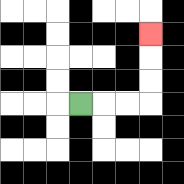{'start': '[3, 4]', 'end': '[6, 1]', 'path_directions': 'R,R,R,U,U,U', 'path_coordinates': '[[3, 4], [4, 4], [5, 4], [6, 4], [6, 3], [6, 2], [6, 1]]'}